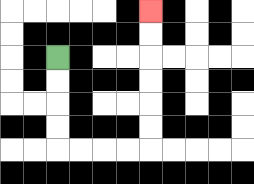{'start': '[2, 2]', 'end': '[6, 0]', 'path_directions': 'D,D,D,D,R,R,R,R,U,U,U,U,U,U', 'path_coordinates': '[[2, 2], [2, 3], [2, 4], [2, 5], [2, 6], [3, 6], [4, 6], [5, 6], [6, 6], [6, 5], [6, 4], [6, 3], [6, 2], [6, 1], [6, 0]]'}